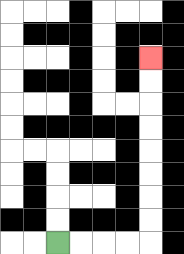{'start': '[2, 10]', 'end': '[6, 2]', 'path_directions': 'R,R,R,R,U,U,U,U,U,U,U,U', 'path_coordinates': '[[2, 10], [3, 10], [4, 10], [5, 10], [6, 10], [6, 9], [6, 8], [6, 7], [6, 6], [6, 5], [6, 4], [6, 3], [6, 2]]'}